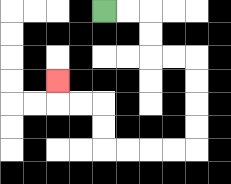{'start': '[4, 0]', 'end': '[2, 3]', 'path_directions': 'R,R,D,D,R,R,D,D,D,D,L,L,L,L,U,U,L,L,U', 'path_coordinates': '[[4, 0], [5, 0], [6, 0], [6, 1], [6, 2], [7, 2], [8, 2], [8, 3], [8, 4], [8, 5], [8, 6], [7, 6], [6, 6], [5, 6], [4, 6], [4, 5], [4, 4], [3, 4], [2, 4], [2, 3]]'}